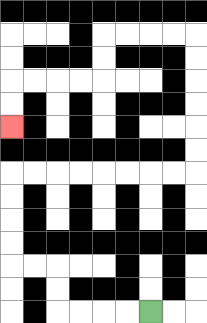{'start': '[6, 13]', 'end': '[0, 5]', 'path_directions': 'L,L,L,L,U,U,L,L,U,U,U,U,R,R,R,R,R,R,R,R,U,U,U,U,U,U,L,L,L,L,D,D,L,L,L,L,D,D', 'path_coordinates': '[[6, 13], [5, 13], [4, 13], [3, 13], [2, 13], [2, 12], [2, 11], [1, 11], [0, 11], [0, 10], [0, 9], [0, 8], [0, 7], [1, 7], [2, 7], [3, 7], [4, 7], [5, 7], [6, 7], [7, 7], [8, 7], [8, 6], [8, 5], [8, 4], [8, 3], [8, 2], [8, 1], [7, 1], [6, 1], [5, 1], [4, 1], [4, 2], [4, 3], [3, 3], [2, 3], [1, 3], [0, 3], [0, 4], [0, 5]]'}